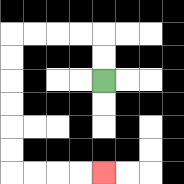{'start': '[4, 3]', 'end': '[4, 7]', 'path_directions': 'U,U,L,L,L,L,D,D,D,D,D,D,R,R,R,R', 'path_coordinates': '[[4, 3], [4, 2], [4, 1], [3, 1], [2, 1], [1, 1], [0, 1], [0, 2], [0, 3], [0, 4], [0, 5], [0, 6], [0, 7], [1, 7], [2, 7], [3, 7], [4, 7]]'}